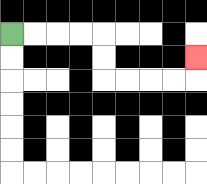{'start': '[0, 1]', 'end': '[8, 2]', 'path_directions': 'R,R,R,R,D,D,R,R,R,R,U', 'path_coordinates': '[[0, 1], [1, 1], [2, 1], [3, 1], [4, 1], [4, 2], [4, 3], [5, 3], [6, 3], [7, 3], [8, 3], [8, 2]]'}